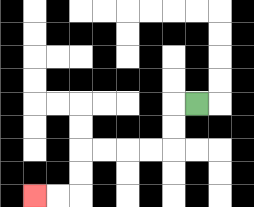{'start': '[8, 4]', 'end': '[1, 8]', 'path_directions': 'L,D,D,L,L,L,L,D,D,L,L', 'path_coordinates': '[[8, 4], [7, 4], [7, 5], [7, 6], [6, 6], [5, 6], [4, 6], [3, 6], [3, 7], [3, 8], [2, 8], [1, 8]]'}